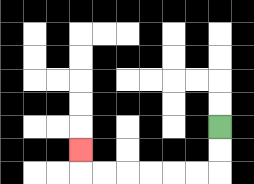{'start': '[9, 5]', 'end': '[3, 6]', 'path_directions': 'D,D,L,L,L,L,L,L,U', 'path_coordinates': '[[9, 5], [9, 6], [9, 7], [8, 7], [7, 7], [6, 7], [5, 7], [4, 7], [3, 7], [3, 6]]'}